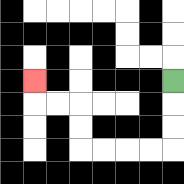{'start': '[7, 3]', 'end': '[1, 3]', 'path_directions': 'D,D,D,L,L,L,L,U,U,L,L,U', 'path_coordinates': '[[7, 3], [7, 4], [7, 5], [7, 6], [6, 6], [5, 6], [4, 6], [3, 6], [3, 5], [3, 4], [2, 4], [1, 4], [1, 3]]'}